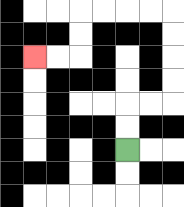{'start': '[5, 6]', 'end': '[1, 2]', 'path_directions': 'U,U,R,R,U,U,U,U,L,L,L,L,D,D,L,L', 'path_coordinates': '[[5, 6], [5, 5], [5, 4], [6, 4], [7, 4], [7, 3], [7, 2], [7, 1], [7, 0], [6, 0], [5, 0], [4, 0], [3, 0], [3, 1], [3, 2], [2, 2], [1, 2]]'}